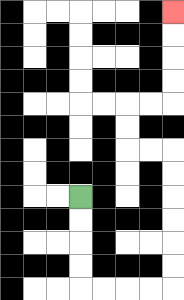{'start': '[3, 8]', 'end': '[7, 0]', 'path_directions': 'D,D,D,D,R,R,R,R,U,U,U,U,U,U,L,L,U,U,R,R,U,U,U,U', 'path_coordinates': '[[3, 8], [3, 9], [3, 10], [3, 11], [3, 12], [4, 12], [5, 12], [6, 12], [7, 12], [7, 11], [7, 10], [7, 9], [7, 8], [7, 7], [7, 6], [6, 6], [5, 6], [5, 5], [5, 4], [6, 4], [7, 4], [7, 3], [7, 2], [7, 1], [7, 0]]'}